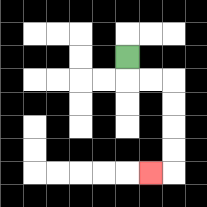{'start': '[5, 2]', 'end': '[6, 7]', 'path_directions': 'D,R,R,D,D,D,D,L', 'path_coordinates': '[[5, 2], [5, 3], [6, 3], [7, 3], [7, 4], [7, 5], [7, 6], [7, 7], [6, 7]]'}